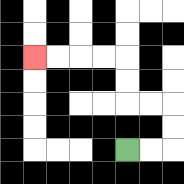{'start': '[5, 6]', 'end': '[1, 2]', 'path_directions': 'R,R,U,U,L,L,U,U,L,L,L,L', 'path_coordinates': '[[5, 6], [6, 6], [7, 6], [7, 5], [7, 4], [6, 4], [5, 4], [5, 3], [5, 2], [4, 2], [3, 2], [2, 2], [1, 2]]'}